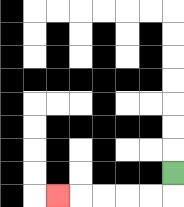{'start': '[7, 7]', 'end': '[2, 8]', 'path_directions': 'D,L,L,L,L,L', 'path_coordinates': '[[7, 7], [7, 8], [6, 8], [5, 8], [4, 8], [3, 8], [2, 8]]'}